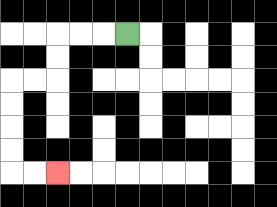{'start': '[5, 1]', 'end': '[2, 7]', 'path_directions': 'L,L,L,D,D,L,L,D,D,D,D,R,R', 'path_coordinates': '[[5, 1], [4, 1], [3, 1], [2, 1], [2, 2], [2, 3], [1, 3], [0, 3], [0, 4], [0, 5], [0, 6], [0, 7], [1, 7], [2, 7]]'}